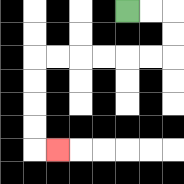{'start': '[5, 0]', 'end': '[2, 6]', 'path_directions': 'R,R,D,D,L,L,L,L,L,L,D,D,D,D,R', 'path_coordinates': '[[5, 0], [6, 0], [7, 0], [7, 1], [7, 2], [6, 2], [5, 2], [4, 2], [3, 2], [2, 2], [1, 2], [1, 3], [1, 4], [1, 5], [1, 6], [2, 6]]'}